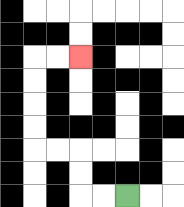{'start': '[5, 8]', 'end': '[3, 2]', 'path_directions': 'L,L,U,U,L,L,U,U,U,U,R,R', 'path_coordinates': '[[5, 8], [4, 8], [3, 8], [3, 7], [3, 6], [2, 6], [1, 6], [1, 5], [1, 4], [1, 3], [1, 2], [2, 2], [3, 2]]'}